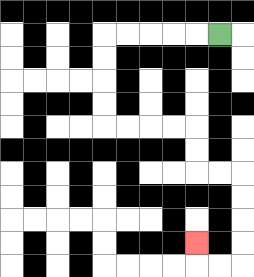{'start': '[9, 1]', 'end': '[8, 10]', 'path_directions': 'L,L,L,L,L,D,D,D,D,R,R,R,R,D,D,R,R,D,D,D,D,L,L,U', 'path_coordinates': '[[9, 1], [8, 1], [7, 1], [6, 1], [5, 1], [4, 1], [4, 2], [4, 3], [4, 4], [4, 5], [5, 5], [6, 5], [7, 5], [8, 5], [8, 6], [8, 7], [9, 7], [10, 7], [10, 8], [10, 9], [10, 10], [10, 11], [9, 11], [8, 11], [8, 10]]'}